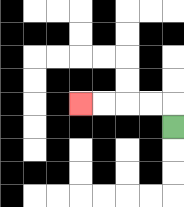{'start': '[7, 5]', 'end': '[3, 4]', 'path_directions': 'U,L,L,L,L', 'path_coordinates': '[[7, 5], [7, 4], [6, 4], [5, 4], [4, 4], [3, 4]]'}